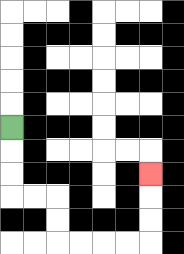{'start': '[0, 5]', 'end': '[6, 7]', 'path_directions': 'D,D,D,R,R,D,D,R,R,R,R,U,U,U', 'path_coordinates': '[[0, 5], [0, 6], [0, 7], [0, 8], [1, 8], [2, 8], [2, 9], [2, 10], [3, 10], [4, 10], [5, 10], [6, 10], [6, 9], [6, 8], [6, 7]]'}